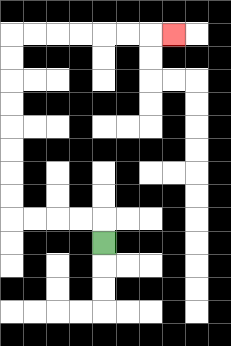{'start': '[4, 10]', 'end': '[7, 1]', 'path_directions': 'U,L,L,L,L,U,U,U,U,U,U,U,U,R,R,R,R,R,R,R', 'path_coordinates': '[[4, 10], [4, 9], [3, 9], [2, 9], [1, 9], [0, 9], [0, 8], [0, 7], [0, 6], [0, 5], [0, 4], [0, 3], [0, 2], [0, 1], [1, 1], [2, 1], [3, 1], [4, 1], [5, 1], [6, 1], [7, 1]]'}